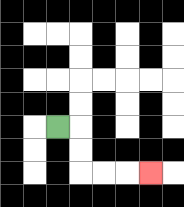{'start': '[2, 5]', 'end': '[6, 7]', 'path_directions': 'R,D,D,R,R,R', 'path_coordinates': '[[2, 5], [3, 5], [3, 6], [3, 7], [4, 7], [5, 7], [6, 7]]'}